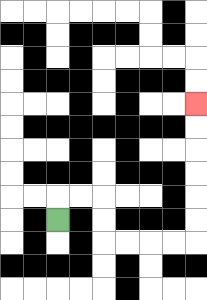{'start': '[2, 9]', 'end': '[8, 4]', 'path_directions': 'U,R,R,D,D,R,R,R,R,U,U,U,U,U,U', 'path_coordinates': '[[2, 9], [2, 8], [3, 8], [4, 8], [4, 9], [4, 10], [5, 10], [6, 10], [7, 10], [8, 10], [8, 9], [8, 8], [8, 7], [8, 6], [8, 5], [8, 4]]'}